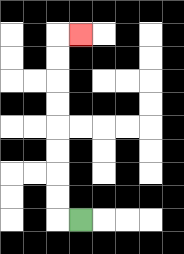{'start': '[3, 9]', 'end': '[3, 1]', 'path_directions': 'L,U,U,U,U,U,U,U,U,R', 'path_coordinates': '[[3, 9], [2, 9], [2, 8], [2, 7], [2, 6], [2, 5], [2, 4], [2, 3], [2, 2], [2, 1], [3, 1]]'}